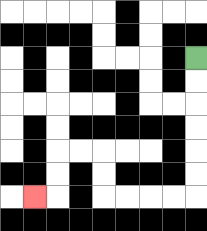{'start': '[8, 2]', 'end': '[1, 8]', 'path_directions': 'D,D,D,D,D,D,L,L,L,L,U,U,L,L,D,D,L', 'path_coordinates': '[[8, 2], [8, 3], [8, 4], [8, 5], [8, 6], [8, 7], [8, 8], [7, 8], [6, 8], [5, 8], [4, 8], [4, 7], [4, 6], [3, 6], [2, 6], [2, 7], [2, 8], [1, 8]]'}